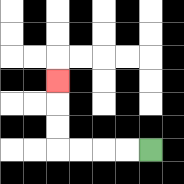{'start': '[6, 6]', 'end': '[2, 3]', 'path_directions': 'L,L,L,L,U,U,U', 'path_coordinates': '[[6, 6], [5, 6], [4, 6], [3, 6], [2, 6], [2, 5], [2, 4], [2, 3]]'}